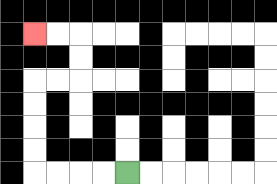{'start': '[5, 7]', 'end': '[1, 1]', 'path_directions': 'L,L,L,L,U,U,U,U,R,R,U,U,L,L', 'path_coordinates': '[[5, 7], [4, 7], [3, 7], [2, 7], [1, 7], [1, 6], [1, 5], [1, 4], [1, 3], [2, 3], [3, 3], [3, 2], [3, 1], [2, 1], [1, 1]]'}